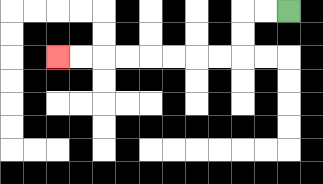{'start': '[12, 0]', 'end': '[2, 2]', 'path_directions': 'L,L,D,D,L,L,L,L,L,L,L,L', 'path_coordinates': '[[12, 0], [11, 0], [10, 0], [10, 1], [10, 2], [9, 2], [8, 2], [7, 2], [6, 2], [5, 2], [4, 2], [3, 2], [2, 2]]'}